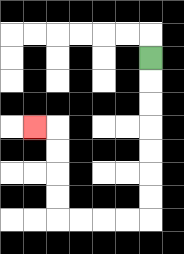{'start': '[6, 2]', 'end': '[1, 5]', 'path_directions': 'D,D,D,D,D,D,D,L,L,L,L,U,U,U,U,L', 'path_coordinates': '[[6, 2], [6, 3], [6, 4], [6, 5], [6, 6], [6, 7], [6, 8], [6, 9], [5, 9], [4, 9], [3, 9], [2, 9], [2, 8], [2, 7], [2, 6], [2, 5], [1, 5]]'}